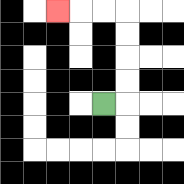{'start': '[4, 4]', 'end': '[2, 0]', 'path_directions': 'R,U,U,U,U,L,L,L', 'path_coordinates': '[[4, 4], [5, 4], [5, 3], [5, 2], [5, 1], [5, 0], [4, 0], [3, 0], [2, 0]]'}